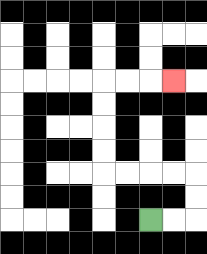{'start': '[6, 9]', 'end': '[7, 3]', 'path_directions': 'R,R,U,U,L,L,L,L,U,U,U,U,R,R,R', 'path_coordinates': '[[6, 9], [7, 9], [8, 9], [8, 8], [8, 7], [7, 7], [6, 7], [5, 7], [4, 7], [4, 6], [4, 5], [4, 4], [4, 3], [5, 3], [6, 3], [7, 3]]'}